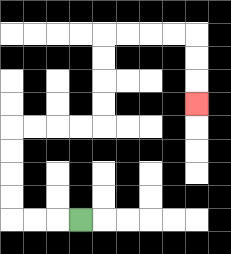{'start': '[3, 9]', 'end': '[8, 4]', 'path_directions': 'L,L,L,U,U,U,U,R,R,R,R,U,U,U,U,R,R,R,R,D,D,D', 'path_coordinates': '[[3, 9], [2, 9], [1, 9], [0, 9], [0, 8], [0, 7], [0, 6], [0, 5], [1, 5], [2, 5], [3, 5], [4, 5], [4, 4], [4, 3], [4, 2], [4, 1], [5, 1], [6, 1], [7, 1], [8, 1], [8, 2], [8, 3], [8, 4]]'}